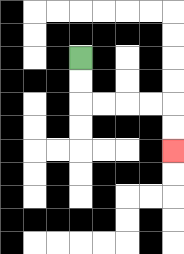{'start': '[3, 2]', 'end': '[7, 6]', 'path_directions': 'D,D,R,R,R,R,D,D', 'path_coordinates': '[[3, 2], [3, 3], [3, 4], [4, 4], [5, 4], [6, 4], [7, 4], [7, 5], [7, 6]]'}